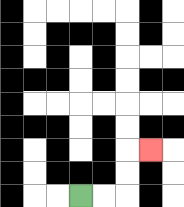{'start': '[3, 8]', 'end': '[6, 6]', 'path_directions': 'R,R,U,U,R', 'path_coordinates': '[[3, 8], [4, 8], [5, 8], [5, 7], [5, 6], [6, 6]]'}